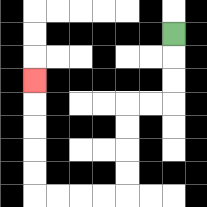{'start': '[7, 1]', 'end': '[1, 3]', 'path_directions': 'D,D,D,L,L,D,D,D,D,L,L,L,L,U,U,U,U,U', 'path_coordinates': '[[7, 1], [7, 2], [7, 3], [7, 4], [6, 4], [5, 4], [5, 5], [5, 6], [5, 7], [5, 8], [4, 8], [3, 8], [2, 8], [1, 8], [1, 7], [1, 6], [1, 5], [1, 4], [1, 3]]'}